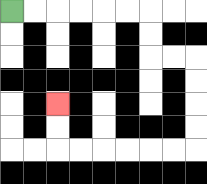{'start': '[0, 0]', 'end': '[2, 4]', 'path_directions': 'R,R,R,R,R,R,D,D,R,R,D,D,D,D,L,L,L,L,L,L,U,U', 'path_coordinates': '[[0, 0], [1, 0], [2, 0], [3, 0], [4, 0], [5, 0], [6, 0], [6, 1], [6, 2], [7, 2], [8, 2], [8, 3], [8, 4], [8, 5], [8, 6], [7, 6], [6, 6], [5, 6], [4, 6], [3, 6], [2, 6], [2, 5], [2, 4]]'}